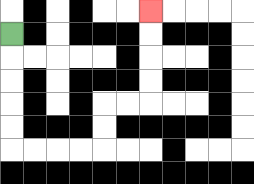{'start': '[0, 1]', 'end': '[6, 0]', 'path_directions': 'D,D,D,D,D,R,R,R,R,U,U,R,R,U,U,U,U', 'path_coordinates': '[[0, 1], [0, 2], [0, 3], [0, 4], [0, 5], [0, 6], [1, 6], [2, 6], [3, 6], [4, 6], [4, 5], [4, 4], [5, 4], [6, 4], [6, 3], [6, 2], [6, 1], [6, 0]]'}